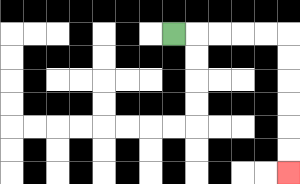{'start': '[7, 1]', 'end': '[12, 7]', 'path_directions': 'R,R,R,R,R,D,D,D,D,D,D', 'path_coordinates': '[[7, 1], [8, 1], [9, 1], [10, 1], [11, 1], [12, 1], [12, 2], [12, 3], [12, 4], [12, 5], [12, 6], [12, 7]]'}